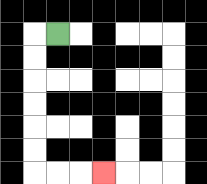{'start': '[2, 1]', 'end': '[4, 7]', 'path_directions': 'L,D,D,D,D,D,D,R,R,R', 'path_coordinates': '[[2, 1], [1, 1], [1, 2], [1, 3], [1, 4], [1, 5], [1, 6], [1, 7], [2, 7], [3, 7], [4, 7]]'}